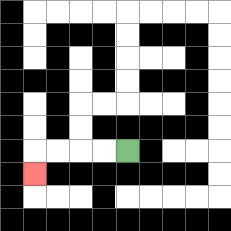{'start': '[5, 6]', 'end': '[1, 7]', 'path_directions': 'L,L,L,L,D', 'path_coordinates': '[[5, 6], [4, 6], [3, 6], [2, 6], [1, 6], [1, 7]]'}